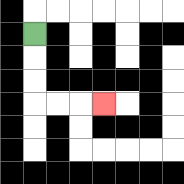{'start': '[1, 1]', 'end': '[4, 4]', 'path_directions': 'D,D,D,R,R,R', 'path_coordinates': '[[1, 1], [1, 2], [1, 3], [1, 4], [2, 4], [3, 4], [4, 4]]'}